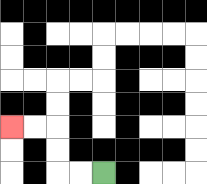{'start': '[4, 7]', 'end': '[0, 5]', 'path_directions': 'L,L,U,U,L,L', 'path_coordinates': '[[4, 7], [3, 7], [2, 7], [2, 6], [2, 5], [1, 5], [0, 5]]'}